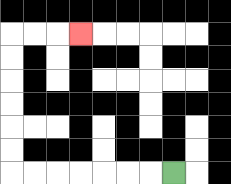{'start': '[7, 7]', 'end': '[3, 1]', 'path_directions': 'L,L,L,L,L,L,L,U,U,U,U,U,U,R,R,R', 'path_coordinates': '[[7, 7], [6, 7], [5, 7], [4, 7], [3, 7], [2, 7], [1, 7], [0, 7], [0, 6], [0, 5], [0, 4], [0, 3], [0, 2], [0, 1], [1, 1], [2, 1], [3, 1]]'}